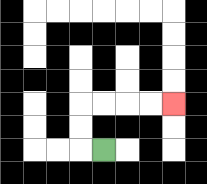{'start': '[4, 6]', 'end': '[7, 4]', 'path_directions': 'L,U,U,R,R,R,R', 'path_coordinates': '[[4, 6], [3, 6], [3, 5], [3, 4], [4, 4], [5, 4], [6, 4], [7, 4]]'}